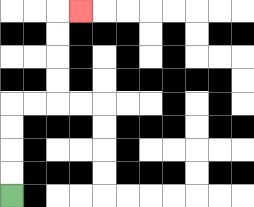{'start': '[0, 8]', 'end': '[3, 0]', 'path_directions': 'U,U,U,U,R,R,U,U,U,U,R', 'path_coordinates': '[[0, 8], [0, 7], [0, 6], [0, 5], [0, 4], [1, 4], [2, 4], [2, 3], [2, 2], [2, 1], [2, 0], [3, 0]]'}